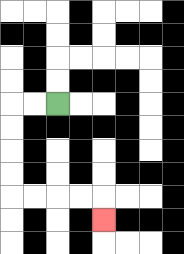{'start': '[2, 4]', 'end': '[4, 9]', 'path_directions': 'L,L,D,D,D,D,R,R,R,R,D', 'path_coordinates': '[[2, 4], [1, 4], [0, 4], [0, 5], [0, 6], [0, 7], [0, 8], [1, 8], [2, 8], [3, 8], [4, 8], [4, 9]]'}